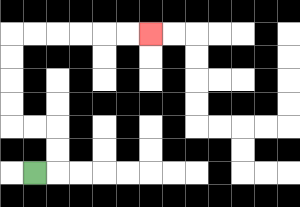{'start': '[1, 7]', 'end': '[6, 1]', 'path_directions': 'R,U,U,L,L,U,U,U,U,R,R,R,R,R,R', 'path_coordinates': '[[1, 7], [2, 7], [2, 6], [2, 5], [1, 5], [0, 5], [0, 4], [0, 3], [0, 2], [0, 1], [1, 1], [2, 1], [3, 1], [4, 1], [5, 1], [6, 1]]'}